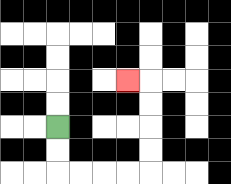{'start': '[2, 5]', 'end': '[5, 3]', 'path_directions': 'D,D,R,R,R,R,U,U,U,U,L', 'path_coordinates': '[[2, 5], [2, 6], [2, 7], [3, 7], [4, 7], [5, 7], [6, 7], [6, 6], [6, 5], [6, 4], [6, 3], [5, 3]]'}